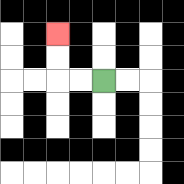{'start': '[4, 3]', 'end': '[2, 1]', 'path_directions': 'L,L,U,U', 'path_coordinates': '[[4, 3], [3, 3], [2, 3], [2, 2], [2, 1]]'}